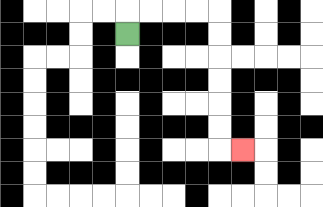{'start': '[5, 1]', 'end': '[10, 6]', 'path_directions': 'U,R,R,R,R,D,D,D,D,D,D,R', 'path_coordinates': '[[5, 1], [5, 0], [6, 0], [7, 0], [8, 0], [9, 0], [9, 1], [9, 2], [9, 3], [9, 4], [9, 5], [9, 6], [10, 6]]'}